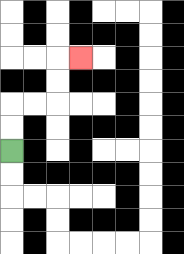{'start': '[0, 6]', 'end': '[3, 2]', 'path_directions': 'U,U,R,R,U,U,R', 'path_coordinates': '[[0, 6], [0, 5], [0, 4], [1, 4], [2, 4], [2, 3], [2, 2], [3, 2]]'}